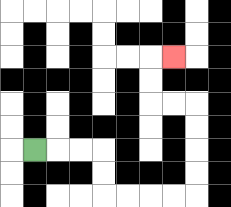{'start': '[1, 6]', 'end': '[7, 2]', 'path_directions': 'R,R,R,D,D,R,R,R,R,U,U,U,U,L,L,U,U,R', 'path_coordinates': '[[1, 6], [2, 6], [3, 6], [4, 6], [4, 7], [4, 8], [5, 8], [6, 8], [7, 8], [8, 8], [8, 7], [8, 6], [8, 5], [8, 4], [7, 4], [6, 4], [6, 3], [6, 2], [7, 2]]'}